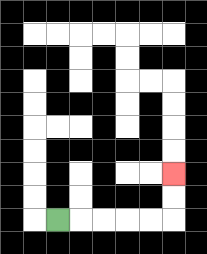{'start': '[2, 9]', 'end': '[7, 7]', 'path_directions': 'R,R,R,R,R,U,U', 'path_coordinates': '[[2, 9], [3, 9], [4, 9], [5, 9], [6, 9], [7, 9], [7, 8], [7, 7]]'}